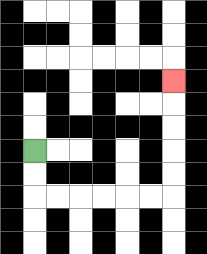{'start': '[1, 6]', 'end': '[7, 3]', 'path_directions': 'D,D,R,R,R,R,R,R,U,U,U,U,U', 'path_coordinates': '[[1, 6], [1, 7], [1, 8], [2, 8], [3, 8], [4, 8], [5, 8], [6, 8], [7, 8], [7, 7], [7, 6], [7, 5], [7, 4], [7, 3]]'}